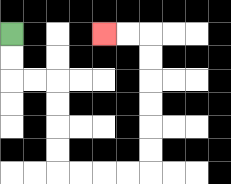{'start': '[0, 1]', 'end': '[4, 1]', 'path_directions': 'D,D,R,R,D,D,D,D,R,R,R,R,U,U,U,U,U,U,L,L', 'path_coordinates': '[[0, 1], [0, 2], [0, 3], [1, 3], [2, 3], [2, 4], [2, 5], [2, 6], [2, 7], [3, 7], [4, 7], [5, 7], [6, 7], [6, 6], [6, 5], [6, 4], [6, 3], [6, 2], [6, 1], [5, 1], [4, 1]]'}